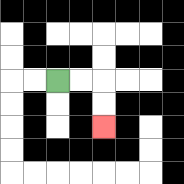{'start': '[2, 3]', 'end': '[4, 5]', 'path_directions': 'R,R,D,D', 'path_coordinates': '[[2, 3], [3, 3], [4, 3], [4, 4], [4, 5]]'}